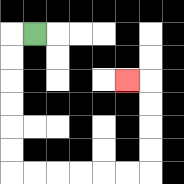{'start': '[1, 1]', 'end': '[5, 3]', 'path_directions': 'L,D,D,D,D,D,D,R,R,R,R,R,R,U,U,U,U,L', 'path_coordinates': '[[1, 1], [0, 1], [0, 2], [0, 3], [0, 4], [0, 5], [0, 6], [0, 7], [1, 7], [2, 7], [3, 7], [4, 7], [5, 7], [6, 7], [6, 6], [6, 5], [6, 4], [6, 3], [5, 3]]'}